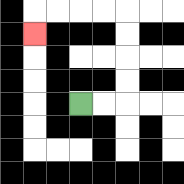{'start': '[3, 4]', 'end': '[1, 1]', 'path_directions': 'R,R,U,U,U,U,L,L,L,L,D', 'path_coordinates': '[[3, 4], [4, 4], [5, 4], [5, 3], [5, 2], [5, 1], [5, 0], [4, 0], [3, 0], [2, 0], [1, 0], [1, 1]]'}